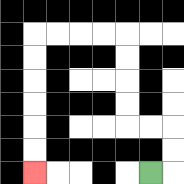{'start': '[6, 7]', 'end': '[1, 7]', 'path_directions': 'R,U,U,L,L,U,U,U,U,L,L,L,L,D,D,D,D,D,D', 'path_coordinates': '[[6, 7], [7, 7], [7, 6], [7, 5], [6, 5], [5, 5], [5, 4], [5, 3], [5, 2], [5, 1], [4, 1], [3, 1], [2, 1], [1, 1], [1, 2], [1, 3], [1, 4], [1, 5], [1, 6], [1, 7]]'}